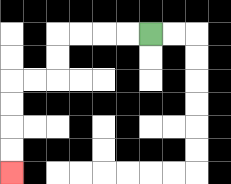{'start': '[6, 1]', 'end': '[0, 7]', 'path_directions': 'L,L,L,L,D,D,L,L,D,D,D,D', 'path_coordinates': '[[6, 1], [5, 1], [4, 1], [3, 1], [2, 1], [2, 2], [2, 3], [1, 3], [0, 3], [0, 4], [0, 5], [0, 6], [0, 7]]'}